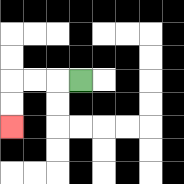{'start': '[3, 3]', 'end': '[0, 5]', 'path_directions': 'L,L,L,D,D', 'path_coordinates': '[[3, 3], [2, 3], [1, 3], [0, 3], [0, 4], [0, 5]]'}